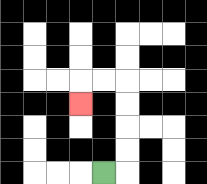{'start': '[4, 7]', 'end': '[3, 4]', 'path_directions': 'R,U,U,U,U,L,L,D', 'path_coordinates': '[[4, 7], [5, 7], [5, 6], [5, 5], [5, 4], [5, 3], [4, 3], [3, 3], [3, 4]]'}